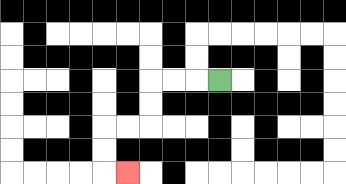{'start': '[9, 3]', 'end': '[5, 7]', 'path_directions': 'L,L,L,D,D,L,L,D,D,R', 'path_coordinates': '[[9, 3], [8, 3], [7, 3], [6, 3], [6, 4], [6, 5], [5, 5], [4, 5], [4, 6], [4, 7], [5, 7]]'}